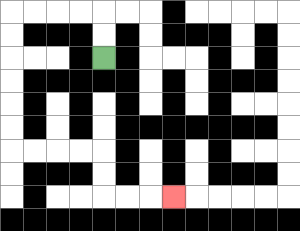{'start': '[4, 2]', 'end': '[7, 8]', 'path_directions': 'U,U,L,L,L,L,D,D,D,D,D,D,R,R,R,R,D,D,R,R,R', 'path_coordinates': '[[4, 2], [4, 1], [4, 0], [3, 0], [2, 0], [1, 0], [0, 0], [0, 1], [0, 2], [0, 3], [0, 4], [0, 5], [0, 6], [1, 6], [2, 6], [3, 6], [4, 6], [4, 7], [4, 8], [5, 8], [6, 8], [7, 8]]'}